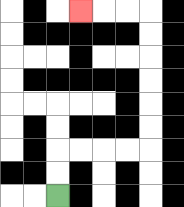{'start': '[2, 8]', 'end': '[3, 0]', 'path_directions': 'U,U,R,R,R,R,U,U,U,U,U,U,L,L,L', 'path_coordinates': '[[2, 8], [2, 7], [2, 6], [3, 6], [4, 6], [5, 6], [6, 6], [6, 5], [6, 4], [6, 3], [6, 2], [6, 1], [6, 0], [5, 0], [4, 0], [3, 0]]'}